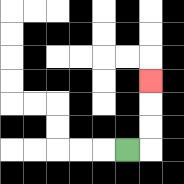{'start': '[5, 6]', 'end': '[6, 3]', 'path_directions': 'R,U,U,U', 'path_coordinates': '[[5, 6], [6, 6], [6, 5], [6, 4], [6, 3]]'}